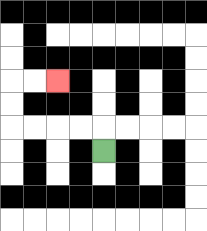{'start': '[4, 6]', 'end': '[2, 3]', 'path_directions': 'U,L,L,L,L,U,U,R,R', 'path_coordinates': '[[4, 6], [4, 5], [3, 5], [2, 5], [1, 5], [0, 5], [0, 4], [0, 3], [1, 3], [2, 3]]'}